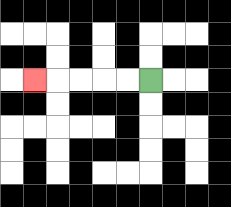{'start': '[6, 3]', 'end': '[1, 3]', 'path_directions': 'L,L,L,L,L', 'path_coordinates': '[[6, 3], [5, 3], [4, 3], [3, 3], [2, 3], [1, 3]]'}